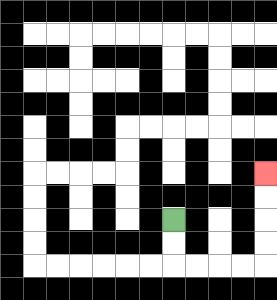{'start': '[7, 9]', 'end': '[11, 7]', 'path_directions': 'D,D,R,R,R,R,U,U,U,U', 'path_coordinates': '[[7, 9], [7, 10], [7, 11], [8, 11], [9, 11], [10, 11], [11, 11], [11, 10], [11, 9], [11, 8], [11, 7]]'}